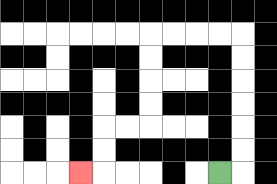{'start': '[9, 7]', 'end': '[3, 7]', 'path_directions': 'R,U,U,U,U,U,U,L,L,L,L,D,D,D,D,L,L,D,D,L', 'path_coordinates': '[[9, 7], [10, 7], [10, 6], [10, 5], [10, 4], [10, 3], [10, 2], [10, 1], [9, 1], [8, 1], [7, 1], [6, 1], [6, 2], [6, 3], [6, 4], [6, 5], [5, 5], [4, 5], [4, 6], [4, 7], [3, 7]]'}